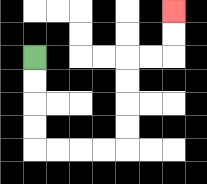{'start': '[1, 2]', 'end': '[7, 0]', 'path_directions': 'D,D,D,D,R,R,R,R,U,U,U,U,R,R,U,U', 'path_coordinates': '[[1, 2], [1, 3], [1, 4], [1, 5], [1, 6], [2, 6], [3, 6], [4, 6], [5, 6], [5, 5], [5, 4], [5, 3], [5, 2], [6, 2], [7, 2], [7, 1], [7, 0]]'}